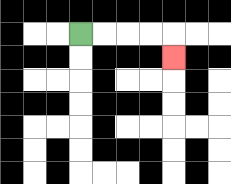{'start': '[3, 1]', 'end': '[7, 2]', 'path_directions': 'R,R,R,R,D', 'path_coordinates': '[[3, 1], [4, 1], [5, 1], [6, 1], [7, 1], [7, 2]]'}